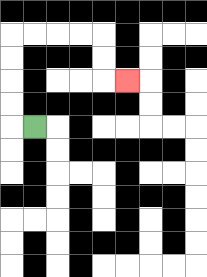{'start': '[1, 5]', 'end': '[5, 3]', 'path_directions': 'L,U,U,U,U,R,R,R,R,D,D,R', 'path_coordinates': '[[1, 5], [0, 5], [0, 4], [0, 3], [0, 2], [0, 1], [1, 1], [2, 1], [3, 1], [4, 1], [4, 2], [4, 3], [5, 3]]'}